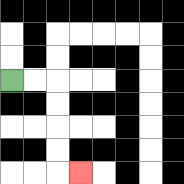{'start': '[0, 3]', 'end': '[3, 7]', 'path_directions': 'R,R,D,D,D,D,R', 'path_coordinates': '[[0, 3], [1, 3], [2, 3], [2, 4], [2, 5], [2, 6], [2, 7], [3, 7]]'}